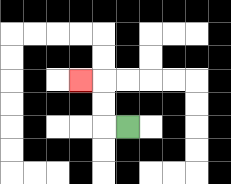{'start': '[5, 5]', 'end': '[3, 3]', 'path_directions': 'L,U,U,L', 'path_coordinates': '[[5, 5], [4, 5], [4, 4], [4, 3], [3, 3]]'}